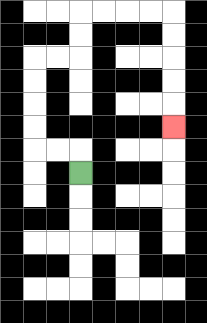{'start': '[3, 7]', 'end': '[7, 5]', 'path_directions': 'U,L,L,U,U,U,U,R,R,U,U,R,R,R,R,D,D,D,D,D', 'path_coordinates': '[[3, 7], [3, 6], [2, 6], [1, 6], [1, 5], [1, 4], [1, 3], [1, 2], [2, 2], [3, 2], [3, 1], [3, 0], [4, 0], [5, 0], [6, 0], [7, 0], [7, 1], [7, 2], [7, 3], [7, 4], [7, 5]]'}